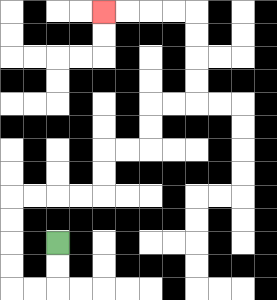{'start': '[2, 10]', 'end': '[4, 0]', 'path_directions': 'D,D,L,L,U,U,U,U,R,R,R,R,U,U,R,R,U,U,R,R,U,U,U,U,L,L,L,L', 'path_coordinates': '[[2, 10], [2, 11], [2, 12], [1, 12], [0, 12], [0, 11], [0, 10], [0, 9], [0, 8], [1, 8], [2, 8], [3, 8], [4, 8], [4, 7], [4, 6], [5, 6], [6, 6], [6, 5], [6, 4], [7, 4], [8, 4], [8, 3], [8, 2], [8, 1], [8, 0], [7, 0], [6, 0], [5, 0], [4, 0]]'}